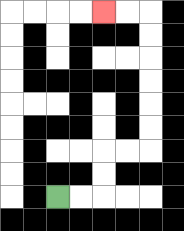{'start': '[2, 8]', 'end': '[4, 0]', 'path_directions': 'R,R,U,U,R,R,U,U,U,U,U,U,L,L', 'path_coordinates': '[[2, 8], [3, 8], [4, 8], [4, 7], [4, 6], [5, 6], [6, 6], [6, 5], [6, 4], [6, 3], [6, 2], [6, 1], [6, 0], [5, 0], [4, 0]]'}